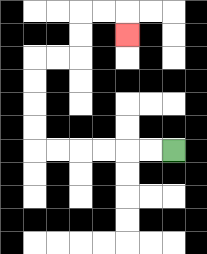{'start': '[7, 6]', 'end': '[5, 1]', 'path_directions': 'L,L,L,L,L,L,U,U,U,U,R,R,U,U,R,R,D', 'path_coordinates': '[[7, 6], [6, 6], [5, 6], [4, 6], [3, 6], [2, 6], [1, 6], [1, 5], [1, 4], [1, 3], [1, 2], [2, 2], [3, 2], [3, 1], [3, 0], [4, 0], [5, 0], [5, 1]]'}